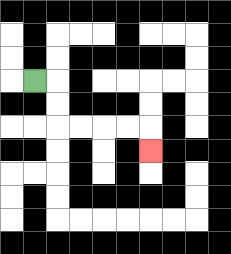{'start': '[1, 3]', 'end': '[6, 6]', 'path_directions': 'R,D,D,R,R,R,R,D', 'path_coordinates': '[[1, 3], [2, 3], [2, 4], [2, 5], [3, 5], [4, 5], [5, 5], [6, 5], [6, 6]]'}